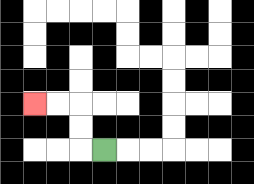{'start': '[4, 6]', 'end': '[1, 4]', 'path_directions': 'L,U,U,L,L', 'path_coordinates': '[[4, 6], [3, 6], [3, 5], [3, 4], [2, 4], [1, 4]]'}